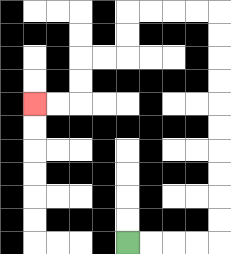{'start': '[5, 10]', 'end': '[1, 4]', 'path_directions': 'R,R,R,R,U,U,U,U,U,U,U,U,U,U,L,L,L,L,D,D,L,L,D,D,L,L', 'path_coordinates': '[[5, 10], [6, 10], [7, 10], [8, 10], [9, 10], [9, 9], [9, 8], [9, 7], [9, 6], [9, 5], [9, 4], [9, 3], [9, 2], [9, 1], [9, 0], [8, 0], [7, 0], [6, 0], [5, 0], [5, 1], [5, 2], [4, 2], [3, 2], [3, 3], [3, 4], [2, 4], [1, 4]]'}